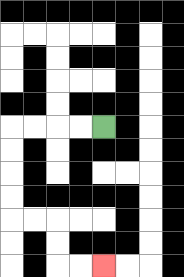{'start': '[4, 5]', 'end': '[4, 11]', 'path_directions': 'L,L,L,L,D,D,D,D,R,R,D,D,R,R', 'path_coordinates': '[[4, 5], [3, 5], [2, 5], [1, 5], [0, 5], [0, 6], [0, 7], [0, 8], [0, 9], [1, 9], [2, 9], [2, 10], [2, 11], [3, 11], [4, 11]]'}